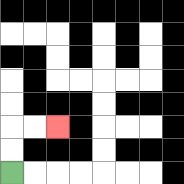{'start': '[0, 7]', 'end': '[2, 5]', 'path_directions': 'U,U,R,R', 'path_coordinates': '[[0, 7], [0, 6], [0, 5], [1, 5], [2, 5]]'}